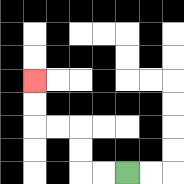{'start': '[5, 7]', 'end': '[1, 3]', 'path_directions': 'L,L,U,U,L,L,U,U', 'path_coordinates': '[[5, 7], [4, 7], [3, 7], [3, 6], [3, 5], [2, 5], [1, 5], [1, 4], [1, 3]]'}